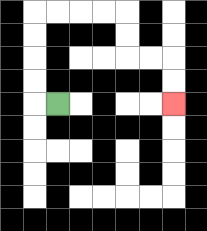{'start': '[2, 4]', 'end': '[7, 4]', 'path_directions': 'L,U,U,U,U,R,R,R,R,D,D,R,R,D,D', 'path_coordinates': '[[2, 4], [1, 4], [1, 3], [1, 2], [1, 1], [1, 0], [2, 0], [3, 0], [4, 0], [5, 0], [5, 1], [5, 2], [6, 2], [7, 2], [7, 3], [7, 4]]'}